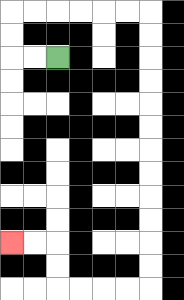{'start': '[2, 2]', 'end': '[0, 10]', 'path_directions': 'L,L,U,U,R,R,R,R,R,R,D,D,D,D,D,D,D,D,D,D,D,D,L,L,L,L,U,U,L,L', 'path_coordinates': '[[2, 2], [1, 2], [0, 2], [0, 1], [0, 0], [1, 0], [2, 0], [3, 0], [4, 0], [5, 0], [6, 0], [6, 1], [6, 2], [6, 3], [6, 4], [6, 5], [6, 6], [6, 7], [6, 8], [6, 9], [6, 10], [6, 11], [6, 12], [5, 12], [4, 12], [3, 12], [2, 12], [2, 11], [2, 10], [1, 10], [0, 10]]'}